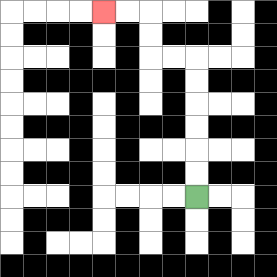{'start': '[8, 8]', 'end': '[4, 0]', 'path_directions': 'U,U,U,U,U,U,L,L,U,U,L,L', 'path_coordinates': '[[8, 8], [8, 7], [8, 6], [8, 5], [8, 4], [8, 3], [8, 2], [7, 2], [6, 2], [6, 1], [6, 0], [5, 0], [4, 0]]'}